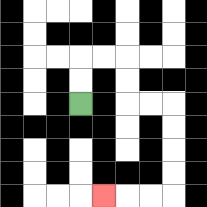{'start': '[3, 4]', 'end': '[4, 8]', 'path_directions': 'U,U,R,R,D,D,R,R,D,D,D,D,L,L,L', 'path_coordinates': '[[3, 4], [3, 3], [3, 2], [4, 2], [5, 2], [5, 3], [5, 4], [6, 4], [7, 4], [7, 5], [7, 6], [7, 7], [7, 8], [6, 8], [5, 8], [4, 8]]'}